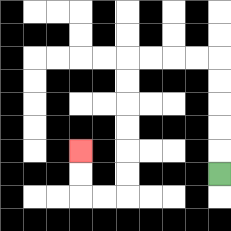{'start': '[9, 7]', 'end': '[3, 6]', 'path_directions': 'U,U,U,U,U,L,L,L,L,D,D,D,D,D,D,L,L,U,U', 'path_coordinates': '[[9, 7], [9, 6], [9, 5], [9, 4], [9, 3], [9, 2], [8, 2], [7, 2], [6, 2], [5, 2], [5, 3], [5, 4], [5, 5], [5, 6], [5, 7], [5, 8], [4, 8], [3, 8], [3, 7], [3, 6]]'}